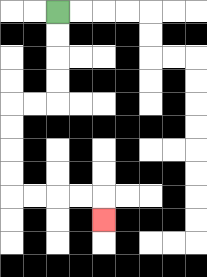{'start': '[2, 0]', 'end': '[4, 9]', 'path_directions': 'D,D,D,D,L,L,D,D,D,D,R,R,R,R,D', 'path_coordinates': '[[2, 0], [2, 1], [2, 2], [2, 3], [2, 4], [1, 4], [0, 4], [0, 5], [0, 6], [0, 7], [0, 8], [1, 8], [2, 8], [3, 8], [4, 8], [4, 9]]'}